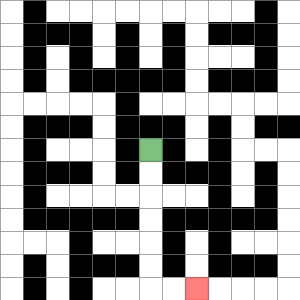{'start': '[6, 6]', 'end': '[8, 12]', 'path_directions': 'D,D,D,D,D,D,R,R', 'path_coordinates': '[[6, 6], [6, 7], [6, 8], [6, 9], [6, 10], [6, 11], [6, 12], [7, 12], [8, 12]]'}